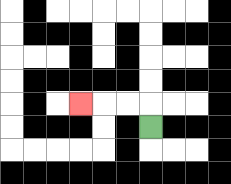{'start': '[6, 5]', 'end': '[3, 4]', 'path_directions': 'U,L,L,L', 'path_coordinates': '[[6, 5], [6, 4], [5, 4], [4, 4], [3, 4]]'}